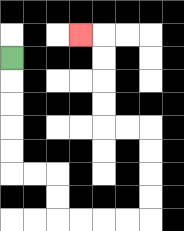{'start': '[0, 2]', 'end': '[3, 1]', 'path_directions': 'D,D,D,D,D,R,R,D,D,R,R,R,R,U,U,U,U,L,L,U,U,U,U,L', 'path_coordinates': '[[0, 2], [0, 3], [0, 4], [0, 5], [0, 6], [0, 7], [1, 7], [2, 7], [2, 8], [2, 9], [3, 9], [4, 9], [5, 9], [6, 9], [6, 8], [6, 7], [6, 6], [6, 5], [5, 5], [4, 5], [4, 4], [4, 3], [4, 2], [4, 1], [3, 1]]'}